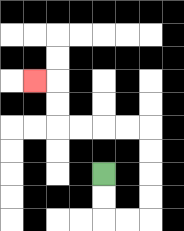{'start': '[4, 7]', 'end': '[1, 3]', 'path_directions': 'D,D,R,R,U,U,U,U,L,L,L,L,U,U,L', 'path_coordinates': '[[4, 7], [4, 8], [4, 9], [5, 9], [6, 9], [6, 8], [6, 7], [6, 6], [6, 5], [5, 5], [4, 5], [3, 5], [2, 5], [2, 4], [2, 3], [1, 3]]'}